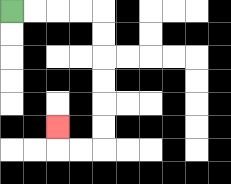{'start': '[0, 0]', 'end': '[2, 5]', 'path_directions': 'R,R,R,R,D,D,D,D,D,D,L,L,U', 'path_coordinates': '[[0, 0], [1, 0], [2, 0], [3, 0], [4, 0], [4, 1], [4, 2], [4, 3], [4, 4], [4, 5], [4, 6], [3, 6], [2, 6], [2, 5]]'}